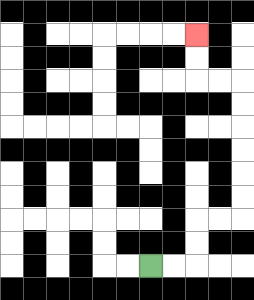{'start': '[6, 11]', 'end': '[8, 1]', 'path_directions': 'R,R,U,U,R,R,U,U,U,U,U,U,L,L,U,U', 'path_coordinates': '[[6, 11], [7, 11], [8, 11], [8, 10], [8, 9], [9, 9], [10, 9], [10, 8], [10, 7], [10, 6], [10, 5], [10, 4], [10, 3], [9, 3], [8, 3], [8, 2], [8, 1]]'}